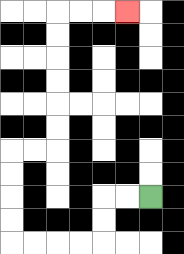{'start': '[6, 8]', 'end': '[5, 0]', 'path_directions': 'L,L,D,D,L,L,L,L,U,U,U,U,R,R,U,U,U,U,U,U,R,R,R', 'path_coordinates': '[[6, 8], [5, 8], [4, 8], [4, 9], [4, 10], [3, 10], [2, 10], [1, 10], [0, 10], [0, 9], [0, 8], [0, 7], [0, 6], [1, 6], [2, 6], [2, 5], [2, 4], [2, 3], [2, 2], [2, 1], [2, 0], [3, 0], [4, 0], [5, 0]]'}